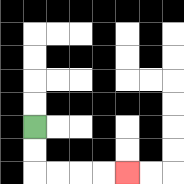{'start': '[1, 5]', 'end': '[5, 7]', 'path_directions': 'D,D,R,R,R,R', 'path_coordinates': '[[1, 5], [1, 6], [1, 7], [2, 7], [3, 7], [4, 7], [5, 7]]'}